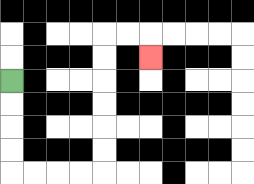{'start': '[0, 3]', 'end': '[6, 2]', 'path_directions': 'D,D,D,D,R,R,R,R,U,U,U,U,U,U,R,R,D', 'path_coordinates': '[[0, 3], [0, 4], [0, 5], [0, 6], [0, 7], [1, 7], [2, 7], [3, 7], [4, 7], [4, 6], [4, 5], [4, 4], [4, 3], [4, 2], [4, 1], [5, 1], [6, 1], [6, 2]]'}